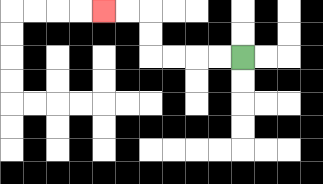{'start': '[10, 2]', 'end': '[4, 0]', 'path_directions': 'L,L,L,L,U,U,L,L', 'path_coordinates': '[[10, 2], [9, 2], [8, 2], [7, 2], [6, 2], [6, 1], [6, 0], [5, 0], [4, 0]]'}